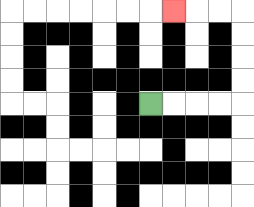{'start': '[6, 4]', 'end': '[7, 0]', 'path_directions': 'R,R,R,R,U,U,U,U,L,L,L', 'path_coordinates': '[[6, 4], [7, 4], [8, 4], [9, 4], [10, 4], [10, 3], [10, 2], [10, 1], [10, 0], [9, 0], [8, 0], [7, 0]]'}